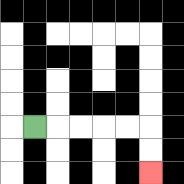{'start': '[1, 5]', 'end': '[6, 7]', 'path_directions': 'R,R,R,R,R,D,D', 'path_coordinates': '[[1, 5], [2, 5], [3, 5], [4, 5], [5, 5], [6, 5], [6, 6], [6, 7]]'}